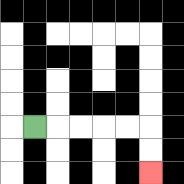{'start': '[1, 5]', 'end': '[6, 7]', 'path_directions': 'R,R,R,R,R,D,D', 'path_coordinates': '[[1, 5], [2, 5], [3, 5], [4, 5], [5, 5], [6, 5], [6, 6], [6, 7]]'}